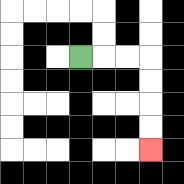{'start': '[3, 2]', 'end': '[6, 6]', 'path_directions': 'R,R,R,D,D,D,D', 'path_coordinates': '[[3, 2], [4, 2], [5, 2], [6, 2], [6, 3], [6, 4], [6, 5], [6, 6]]'}